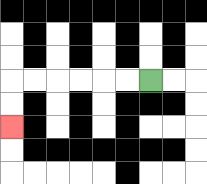{'start': '[6, 3]', 'end': '[0, 5]', 'path_directions': 'L,L,L,L,L,L,D,D', 'path_coordinates': '[[6, 3], [5, 3], [4, 3], [3, 3], [2, 3], [1, 3], [0, 3], [0, 4], [0, 5]]'}